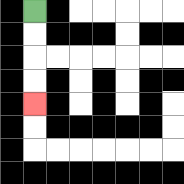{'start': '[1, 0]', 'end': '[1, 4]', 'path_directions': 'D,D,D,D', 'path_coordinates': '[[1, 0], [1, 1], [1, 2], [1, 3], [1, 4]]'}